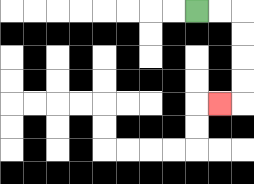{'start': '[8, 0]', 'end': '[9, 4]', 'path_directions': 'R,R,D,D,D,D,L', 'path_coordinates': '[[8, 0], [9, 0], [10, 0], [10, 1], [10, 2], [10, 3], [10, 4], [9, 4]]'}